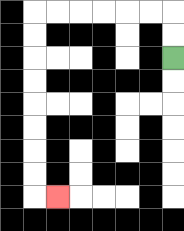{'start': '[7, 2]', 'end': '[2, 8]', 'path_directions': 'U,U,L,L,L,L,L,L,D,D,D,D,D,D,D,D,R', 'path_coordinates': '[[7, 2], [7, 1], [7, 0], [6, 0], [5, 0], [4, 0], [3, 0], [2, 0], [1, 0], [1, 1], [1, 2], [1, 3], [1, 4], [1, 5], [1, 6], [1, 7], [1, 8], [2, 8]]'}